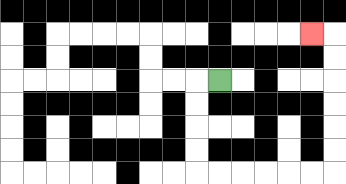{'start': '[9, 3]', 'end': '[13, 1]', 'path_directions': 'L,D,D,D,D,R,R,R,R,R,R,U,U,U,U,U,U,L', 'path_coordinates': '[[9, 3], [8, 3], [8, 4], [8, 5], [8, 6], [8, 7], [9, 7], [10, 7], [11, 7], [12, 7], [13, 7], [14, 7], [14, 6], [14, 5], [14, 4], [14, 3], [14, 2], [14, 1], [13, 1]]'}